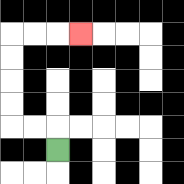{'start': '[2, 6]', 'end': '[3, 1]', 'path_directions': 'U,L,L,U,U,U,U,R,R,R', 'path_coordinates': '[[2, 6], [2, 5], [1, 5], [0, 5], [0, 4], [0, 3], [0, 2], [0, 1], [1, 1], [2, 1], [3, 1]]'}